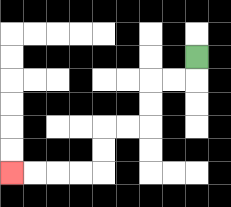{'start': '[8, 2]', 'end': '[0, 7]', 'path_directions': 'D,L,L,D,D,L,L,D,D,L,L,L,L', 'path_coordinates': '[[8, 2], [8, 3], [7, 3], [6, 3], [6, 4], [6, 5], [5, 5], [4, 5], [4, 6], [4, 7], [3, 7], [2, 7], [1, 7], [0, 7]]'}